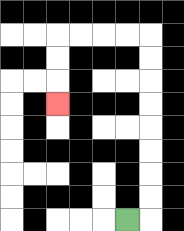{'start': '[5, 9]', 'end': '[2, 4]', 'path_directions': 'R,U,U,U,U,U,U,U,U,L,L,L,L,D,D,D', 'path_coordinates': '[[5, 9], [6, 9], [6, 8], [6, 7], [6, 6], [6, 5], [6, 4], [6, 3], [6, 2], [6, 1], [5, 1], [4, 1], [3, 1], [2, 1], [2, 2], [2, 3], [2, 4]]'}